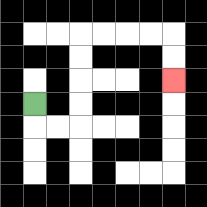{'start': '[1, 4]', 'end': '[7, 3]', 'path_directions': 'D,R,R,U,U,U,U,R,R,R,R,D,D', 'path_coordinates': '[[1, 4], [1, 5], [2, 5], [3, 5], [3, 4], [3, 3], [3, 2], [3, 1], [4, 1], [5, 1], [6, 1], [7, 1], [7, 2], [7, 3]]'}